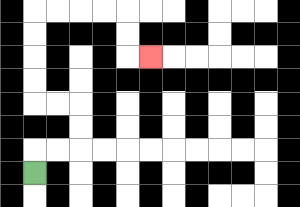{'start': '[1, 7]', 'end': '[6, 2]', 'path_directions': 'U,R,R,U,U,L,L,U,U,U,U,R,R,R,R,D,D,R', 'path_coordinates': '[[1, 7], [1, 6], [2, 6], [3, 6], [3, 5], [3, 4], [2, 4], [1, 4], [1, 3], [1, 2], [1, 1], [1, 0], [2, 0], [3, 0], [4, 0], [5, 0], [5, 1], [5, 2], [6, 2]]'}